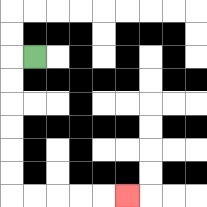{'start': '[1, 2]', 'end': '[5, 8]', 'path_directions': 'L,D,D,D,D,D,D,R,R,R,R,R', 'path_coordinates': '[[1, 2], [0, 2], [0, 3], [0, 4], [0, 5], [0, 6], [0, 7], [0, 8], [1, 8], [2, 8], [3, 8], [4, 8], [5, 8]]'}